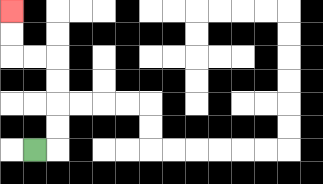{'start': '[1, 6]', 'end': '[0, 0]', 'path_directions': 'R,U,U,U,U,L,L,U,U', 'path_coordinates': '[[1, 6], [2, 6], [2, 5], [2, 4], [2, 3], [2, 2], [1, 2], [0, 2], [0, 1], [0, 0]]'}